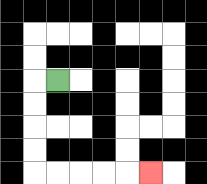{'start': '[2, 3]', 'end': '[6, 7]', 'path_directions': 'L,D,D,D,D,R,R,R,R,R', 'path_coordinates': '[[2, 3], [1, 3], [1, 4], [1, 5], [1, 6], [1, 7], [2, 7], [3, 7], [4, 7], [5, 7], [6, 7]]'}